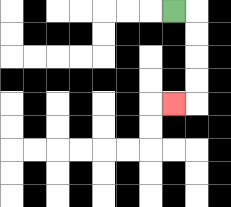{'start': '[7, 0]', 'end': '[7, 4]', 'path_directions': 'R,D,D,D,D,L', 'path_coordinates': '[[7, 0], [8, 0], [8, 1], [8, 2], [8, 3], [8, 4], [7, 4]]'}